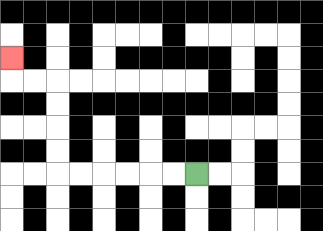{'start': '[8, 7]', 'end': '[0, 2]', 'path_directions': 'L,L,L,L,L,L,U,U,U,U,L,L,U', 'path_coordinates': '[[8, 7], [7, 7], [6, 7], [5, 7], [4, 7], [3, 7], [2, 7], [2, 6], [2, 5], [2, 4], [2, 3], [1, 3], [0, 3], [0, 2]]'}